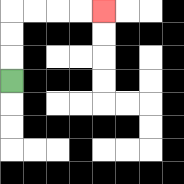{'start': '[0, 3]', 'end': '[4, 0]', 'path_directions': 'U,U,U,R,R,R,R', 'path_coordinates': '[[0, 3], [0, 2], [0, 1], [0, 0], [1, 0], [2, 0], [3, 0], [4, 0]]'}